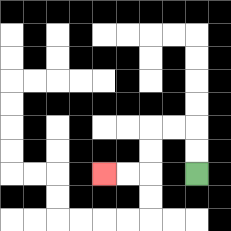{'start': '[8, 7]', 'end': '[4, 7]', 'path_directions': 'U,U,L,L,D,D,L,L', 'path_coordinates': '[[8, 7], [8, 6], [8, 5], [7, 5], [6, 5], [6, 6], [6, 7], [5, 7], [4, 7]]'}